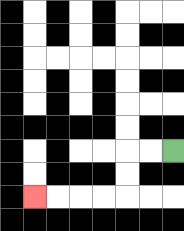{'start': '[7, 6]', 'end': '[1, 8]', 'path_directions': 'L,L,D,D,L,L,L,L', 'path_coordinates': '[[7, 6], [6, 6], [5, 6], [5, 7], [5, 8], [4, 8], [3, 8], [2, 8], [1, 8]]'}